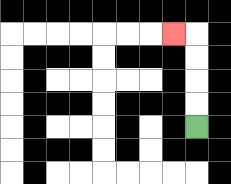{'start': '[8, 5]', 'end': '[7, 1]', 'path_directions': 'U,U,U,U,L', 'path_coordinates': '[[8, 5], [8, 4], [8, 3], [8, 2], [8, 1], [7, 1]]'}